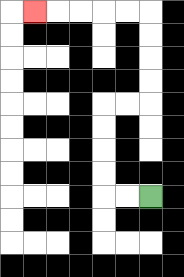{'start': '[6, 8]', 'end': '[1, 0]', 'path_directions': 'L,L,U,U,U,U,R,R,U,U,U,U,L,L,L,L,L', 'path_coordinates': '[[6, 8], [5, 8], [4, 8], [4, 7], [4, 6], [4, 5], [4, 4], [5, 4], [6, 4], [6, 3], [6, 2], [6, 1], [6, 0], [5, 0], [4, 0], [3, 0], [2, 0], [1, 0]]'}